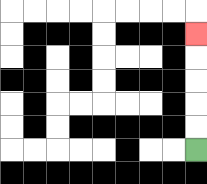{'start': '[8, 6]', 'end': '[8, 1]', 'path_directions': 'U,U,U,U,U', 'path_coordinates': '[[8, 6], [8, 5], [8, 4], [8, 3], [8, 2], [8, 1]]'}